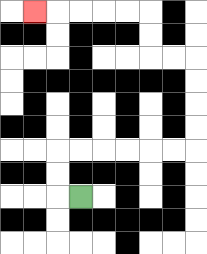{'start': '[3, 8]', 'end': '[1, 0]', 'path_directions': 'L,U,U,R,R,R,R,R,R,U,U,U,U,L,L,U,U,L,L,L,L,L', 'path_coordinates': '[[3, 8], [2, 8], [2, 7], [2, 6], [3, 6], [4, 6], [5, 6], [6, 6], [7, 6], [8, 6], [8, 5], [8, 4], [8, 3], [8, 2], [7, 2], [6, 2], [6, 1], [6, 0], [5, 0], [4, 0], [3, 0], [2, 0], [1, 0]]'}